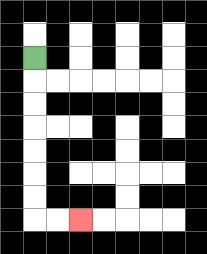{'start': '[1, 2]', 'end': '[3, 9]', 'path_directions': 'D,D,D,D,D,D,D,R,R', 'path_coordinates': '[[1, 2], [1, 3], [1, 4], [1, 5], [1, 6], [1, 7], [1, 8], [1, 9], [2, 9], [3, 9]]'}